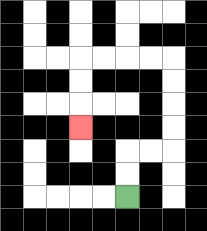{'start': '[5, 8]', 'end': '[3, 5]', 'path_directions': 'U,U,R,R,U,U,U,U,L,L,L,L,D,D,D', 'path_coordinates': '[[5, 8], [5, 7], [5, 6], [6, 6], [7, 6], [7, 5], [7, 4], [7, 3], [7, 2], [6, 2], [5, 2], [4, 2], [3, 2], [3, 3], [3, 4], [3, 5]]'}